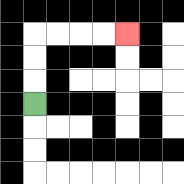{'start': '[1, 4]', 'end': '[5, 1]', 'path_directions': 'U,U,U,R,R,R,R', 'path_coordinates': '[[1, 4], [1, 3], [1, 2], [1, 1], [2, 1], [3, 1], [4, 1], [5, 1]]'}